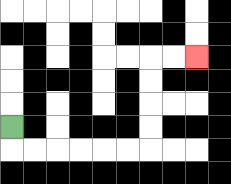{'start': '[0, 5]', 'end': '[8, 2]', 'path_directions': 'D,R,R,R,R,R,R,U,U,U,U,R,R', 'path_coordinates': '[[0, 5], [0, 6], [1, 6], [2, 6], [3, 6], [4, 6], [5, 6], [6, 6], [6, 5], [6, 4], [6, 3], [6, 2], [7, 2], [8, 2]]'}